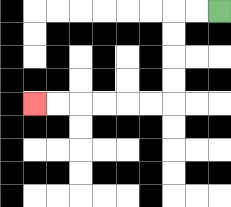{'start': '[9, 0]', 'end': '[1, 4]', 'path_directions': 'L,L,D,D,D,D,L,L,L,L,L,L', 'path_coordinates': '[[9, 0], [8, 0], [7, 0], [7, 1], [7, 2], [7, 3], [7, 4], [6, 4], [5, 4], [4, 4], [3, 4], [2, 4], [1, 4]]'}